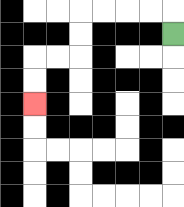{'start': '[7, 1]', 'end': '[1, 4]', 'path_directions': 'U,L,L,L,L,D,D,L,L,D,D', 'path_coordinates': '[[7, 1], [7, 0], [6, 0], [5, 0], [4, 0], [3, 0], [3, 1], [3, 2], [2, 2], [1, 2], [1, 3], [1, 4]]'}